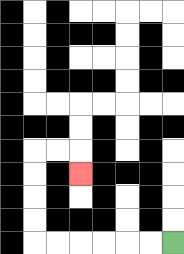{'start': '[7, 10]', 'end': '[3, 7]', 'path_directions': 'L,L,L,L,L,L,U,U,U,U,R,R,D', 'path_coordinates': '[[7, 10], [6, 10], [5, 10], [4, 10], [3, 10], [2, 10], [1, 10], [1, 9], [1, 8], [1, 7], [1, 6], [2, 6], [3, 6], [3, 7]]'}